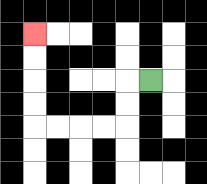{'start': '[6, 3]', 'end': '[1, 1]', 'path_directions': 'L,D,D,L,L,L,L,U,U,U,U', 'path_coordinates': '[[6, 3], [5, 3], [5, 4], [5, 5], [4, 5], [3, 5], [2, 5], [1, 5], [1, 4], [1, 3], [1, 2], [1, 1]]'}